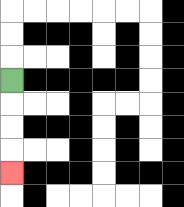{'start': '[0, 3]', 'end': '[0, 7]', 'path_directions': 'D,D,D,D', 'path_coordinates': '[[0, 3], [0, 4], [0, 5], [0, 6], [0, 7]]'}